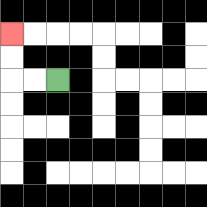{'start': '[2, 3]', 'end': '[0, 1]', 'path_directions': 'L,L,U,U', 'path_coordinates': '[[2, 3], [1, 3], [0, 3], [0, 2], [0, 1]]'}